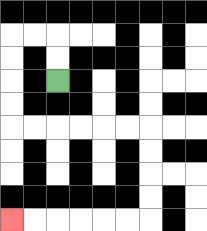{'start': '[2, 3]', 'end': '[0, 9]', 'path_directions': 'U,U,L,L,D,D,D,D,R,R,R,R,R,R,D,D,D,D,L,L,L,L,L,L', 'path_coordinates': '[[2, 3], [2, 2], [2, 1], [1, 1], [0, 1], [0, 2], [0, 3], [0, 4], [0, 5], [1, 5], [2, 5], [3, 5], [4, 5], [5, 5], [6, 5], [6, 6], [6, 7], [6, 8], [6, 9], [5, 9], [4, 9], [3, 9], [2, 9], [1, 9], [0, 9]]'}